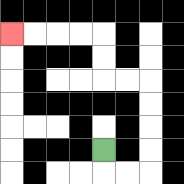{'start': '[4, 6]', 'end': '[0, 1]', 'path_directions': 'D,R,R,U,U,U,U,L,L,U,U,L,L,L,L', 'path_coordinates': '[[4, 6], [4, 7], [5, 7], [6, 7], [6, 6], [6, 5], [6, 4], [6, 3], [5, 3], [4, 3], [4, 2], [4, 1], [3, 1], [2, 1], [1, 1], [0, 1]]'}